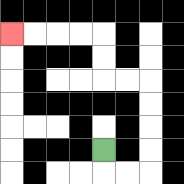{'start': '[4, 6]', 'end': '[0, 1]', 'path_directions': 'D,R,R,U,U,U,U,L,L,U,U,L,L,L,L', 'path_coordinates': '[[4, 6], [4, 7], [5, 7], [6, 7], [6, 6], [6, 5], [6, 4], [6, 3], [5, 3], [4, 3], [4, 2], [4, 1], [3, 1], [2, 1], [1, 1], [0, 1]]'}